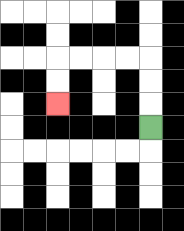{'start': '[6, 5]', 'end': '[2, 4]', 'path_directions': 'U,U,U,L,L,L,L,D,D', 'path_coordinates': '[[6, 5], [6, 4], [6, 3], [6, 2], [5, 2], [4, 2], [3, 2], [2, 2], [2, 3], [2, 4]]'}